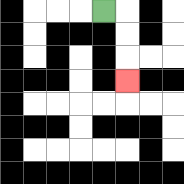{'start': '[4, 0]', 'end': '[5, 3]', 'path_directions': 'R,D,D,D', 'path_coordinates': '[[4, 0], [5, 0], [5, 1], [5, 2], [5, 3]]'}